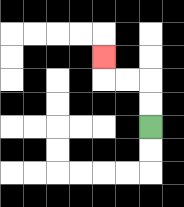{'start': '[6, 5]', 'end': '[4, 2]', 'path_directions': 'U,U,L,L,U', 'path_coordinates': '[[6, 5], [6, 4], [6, 3], [5, 3], [4, 3], [4, 2]]'}